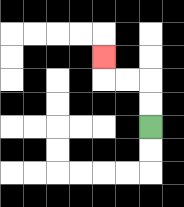{'start': '[6, 5]', 'end': '[4, 2]', 'path_directions': 'U,U,L,L,U', 'path_coordinates': '[[6, 5], [6, 4], [6, 3], [5, 3], [4, 3], [4, 2]]'}